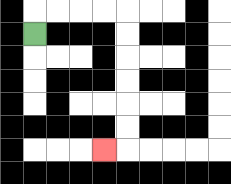{'start': '[1, 1]', 'end': '[4, 6]', 'path_directions': 'U,R,R,R,R,D,D,D,D,D,D,L', 'path_coordinates': '[[1, 1], [1, 0], [2, 0], [3, 0], [4, 0], [5, 0], [5, 1], [5, 2], [5, 3], [5, 4], [5, 5], [5, 6], [4, 6]]'}